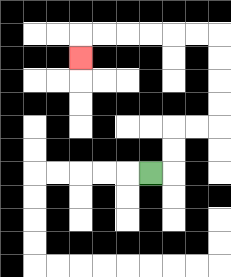{'start': '[6, 7]', 'end': '[3, 2]', 'path_directions': 'R,U,U,R,R,U,U,U,U,L,L,L,L,L,L,D', 'path_coordinates': '[[6, 7], [7, 7], [7, 6], [7, 5], [8, 5], [9, 5], [9, 4], [9, 3], [9, 2], [9, 1], [8, 1], [7, 1], [6, 1], [5, 1], [4, 1], [3, 1], [3, 2]]'}